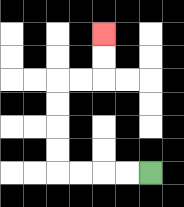{'start': '[6, 7]', 'end': '[4, 1]', 'path_directions': 'L,L,L,L,U,U,U,U,R,R,U,U', 'path_coordinates': '[[6, 7], [5, 7], [4, 7], [3, 7], [2, 7], [2, 6], [2, 5], [2, 4], [2, 3], [3, 3], [4, 3], [4, 2], [4, 1]]'}